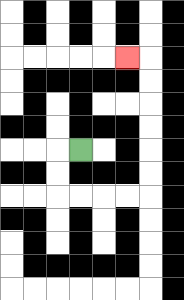{'start': '[3, 6]', 'end': '[5, 2]', 'path_directions': 'L,D,D,R,R,R,R,U,U,U,U,U,U,L', 'path_coordinates': '[[3, 6], [2, 6], [2, 7], [2, 8], [3, 8], [4, 8], [5, 8], [6, 8], [6, 7], [6, 6], [6, 5], [6, 4], [6, 3], [6, 2], [5, 2]]'}